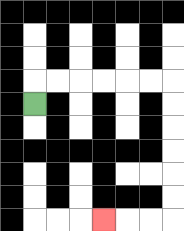{'start': '[1, 4]', 'end': '[4, 9]', 'path_directions': 'U,R,R,R,R,R,R,D,D,D,D,D,D,L,L,L', 'path_coordinates': '[[1, 4], [1, 3], [2, 3], [3, 3], [4, 3], [5, 3], [6, 3], [7, 3], [7, 4], [7, 5], [7, 6], [7, 7], [7, 8], [7, 9], [6, 9], [5, 9], [4, 9]]'}